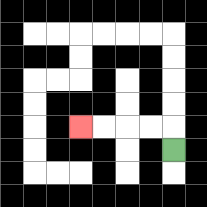{'start': '[7, 6]', 'end': '[3, 5]', 'path_directions': 'U,L,L,L,L', 'path_coordinates': '[[7, 6], [7, 5], [6, 5], [5, 5], [4, 5], [3, 5]]'}